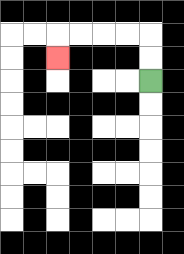{'start': '[6, 3]', 'end': '[2, 2]', 'path_directions': 'U,U,L,L,L,L,D', 'path_coordinates': '[[6, 3], [6, 2], [6, 1], [5, 1], [4, 1], [3, 1], [2, 1], [2, 2]]'}